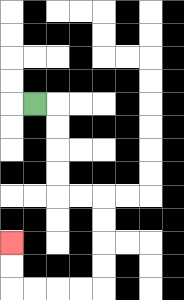{'start': '[1, 4]', 'end': '[0, 10]', 'path_directions': 'R,D,D,D,D,R,R,D,D,D,D,L,L,L,L,U,U', 'path_coordinates': '[[1, 4], [2, 4], [2, 5], [2, 6], [2, 7], [2, 8], [3, 8], [4, 8], [4, 9], [4, 10], [4, 11], [4, 12], [3, 12], [2, 12], [1, 12], [0, 12], [0, 11], [0, 10]]'}